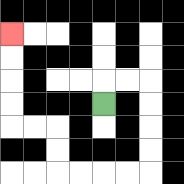{'start': '[4, 4]', 'end': '[0, 1]', 'path_directions': 'U,R,R,D,D,D,D,L,L,L,L,U,U,L,L,U,U,U,U', 'path_coordinates': '[[4, 4], [4, 3], [5, 3], [6, 3], [6, 4], [6, 5], [6, 6], [6, 7], [5, 7], [4, 7], [3, 7], [2, 7], [2, 6], [2, 5], [1, 5], [0, 5], [0, 4], [0, 3], [0, 2], [0, 1]]'}